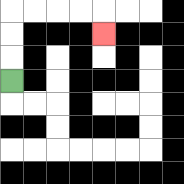{'start': '[0, 3]', 'end': '[4, 1]', 'path_directions': 'U,U,U,R,R,R,R,D', 'path_coordinates': '[[0, 3], [0, 2], [0, 1], [0, 0], [1, 0], [2, 0], [3, 0], [4, 0], [4, 1]]'}